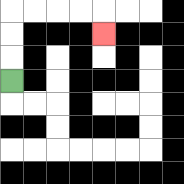{'start': '[0, 3]', 'end': '[4, 1]', 'path_directions': 'U,U,U,R,R,R,R,D', 'path_coordinates': '[[0, 3], [0, 2], [0, 1], [0, 0], [1, 0], [2, 0], [3, 0], [4, 0], [4, 1]]'}